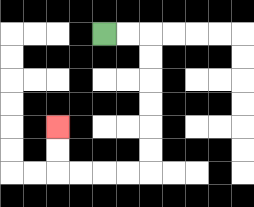{'start': '[4, 1]', 'end': '[2, 5]', 'path_directions': 'R,R,D,D,D,D,D,D,L,L,L,L,U,U', 'path_coordinates': '[[4, 1], [5, 1], [6, 1], [6, 2], [6, 3], [6, 4], [6, 5], [6, 6], [6, 7], [5, 7], [4, 7], [3, 7], [2, 7], [2, 6], [2, 5]]'}